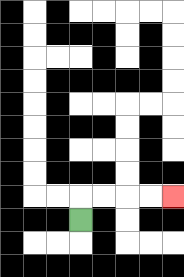{'start': '[3, 9]', 'end': '[7, 8]', 'path_directions': 'U,R,R,R,R', 'path_coordinates': '[[3, 9], [3, 8], [4, 8], [5, 8], [6, 8], [7, 8]]'}